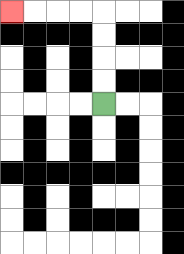{'start': '[4, 4]', 'end': '[0, 0]', 'path_directions': 'U,U,U,U,L,L,L,L', 'path_coordinates': '[[4, 4], [4, 3], [4, 2], [4, 1], [4, 0], [3, 0], [2, 0], [1, 0], [0, 0]]'}